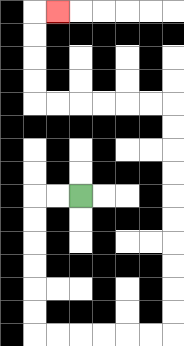{'start': '[3, 8]', 'end': '[2, 0]', 'path_directions': 'L,L,D,D,D,D,D,D,R,R,R,R,R,R,U,U,U,U,U,U,U,U,U,U,L,L,L,L,L,L,U,U,U,U,R', 'path_coordinates': '[[3, 8], [2, 8], [1, 8], [1, 9], [1, 10], [1, 11], [1, 12], [1, 13], [1, 14], [2, 14], [3, 14], [4, 14], [5, 14], [6, 14], [7, 14], [7, 13], [7, 12], [7, 11], [7, 10], [7, 9], [7, 8], [7, 7], [7, 6], [7, 5], [7, 4], [6, 4], [5, 4], [4, 4], [3, 4], [2, 4], [1, 4], [1, 3], [1, 2], [1, 1], [1, 0], [2, 0]]'}